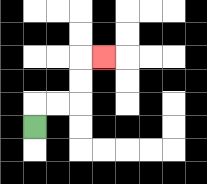{'start': '[1, 5]', 'end': '[4, 2]', 'path_directions': 'U,R,R,U,U,R', 'path_coordinates': '[[1, 5], [1, 4], [2, 4], [3, 4], [3, 3], [3, 2], [4, 2]]'}